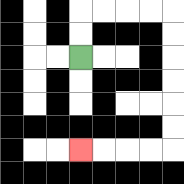{'start': '[3, 2]', 'end': '[3, 6]', 'path_directions': 'U,U,R,R,R,R,D,D,D,D,D,D,L,L,L,L', 'path_coordinates': '[[3, 2], [3, 1], [3, 0], [4, 0], [5, 0], [6, 0], [7, 0], [7, 1], [7, 2], [7, 3], [7, 4], [7, 5], [7, 6], [6, 6], [5, 6], [4, 6], [3, 6]]'}